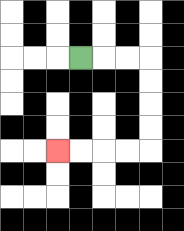{'start': '[3, 2]', 'end': '[2, 6]', 'path_directions': 'R,R,R,D,D,D,D,L,L,L,L', 'path_coordinates': '[[3, 2], [4, 2], [5, 2], [6, 2], [6, 3], [6, 4], [6, 5], [6, 6], [5, 6], [4, 6], [3, 6], [2, 6]]'}